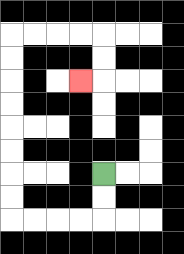{'start': '[4, 7]', 'end': '[3, 3]', 'path_directions': 'D,D,L,L,L,L,U,U,U,U,U,U,U,U,R,R,R,R,D,D,L', 'path_coordinates': '[[4, 7], [4, 8], [4, 9], [3, 9], [2, 9], [1, 9], [0, 9], [0, 8], [0, 7], [0, 6], [0, 5], [0, 4], [0, 3], [0, 2], [0, 1], [1, 1], [2, 1], [3, 1], [4, 1], [4, 2], [4, 3], [3, 3]]'}